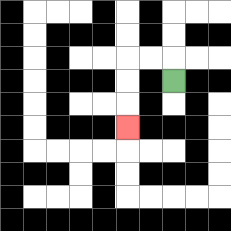{'start': '[7, 3]', 'end': '[5, 5]', 'path_directions': 'U,L,L,D,D,D', 'path_coordinates': '[[7, 3], [7, 2], [6, 2], [5, 2], [5, 3], [5, 4], [5, 5]]'}